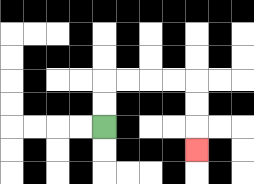{'start': '[4, 5]', 'end': '[8, 6]', 'path_directions': 'U,U,R,R,R,R,D,D,D', 'path_coordinates': '[[4, 5], [4, 4], [4, 3], [5, 3], [6, 3], [7, 3], [8, 3], [8, 4], [8, 5], [8, 6]]'}